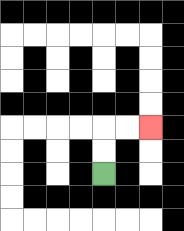{'start': '[4, 7]', 'end': '[6, 5]', 'path_directions': 'U,U,R,R', 'path_coordinates': '[[4, 7], [4, 6], [4, 5], [5, 5], [6, 5]]'}